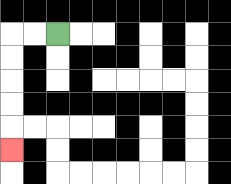{'start': '[2, 1]', 'end': '[0, 6]', 'path_directions': 'L,L,D,D,D,D,D', 'path_coordinates': '[[2, 1], [1, 1], [0, 1], [0, 2], [0, 3], [0, 4], [0, 5], [0, 6]]'}